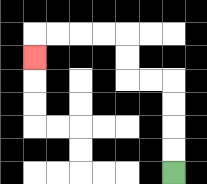{'start': '[7, 7]', 'end': '[1, 2]', 'path_directions': 'U,U,U,U,L,L,U,U,L,L,L,L,D', 'path_coordinates': '[[7, 7], [7, 6], [7, 5], [7, 4], [7, 3], [6, 3], [5, 3], [5, 2], [5, 1], [4, 1], [3, 1], [2, 1], [1, 1], [1, 2]]'}